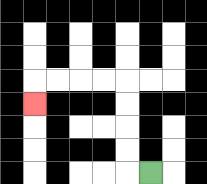{'start': '[6, 7]', 'end': '[1, 4]', 'path_directions': 'L,U,U,U,U,L,L,L,L,D', 'path_coordinates': '[[6, 7], [5, 7], [5, 6], [5, 5], [5, 4], [5, 3], [4, 3], [3, 3], [2, 3], [1, 3], [1, 4]]'}